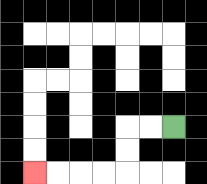{'start': '[7, 5]', 'end': '[1, 7]', 'path_directions': 'L,L,D,D,L,L,L,L', 'path_coordinates': '[[7, 5], [6, 5], [5, 5], [5, 6], [5, 7], [4, 7], [3, 7], [2, 7], [1, 7]]'}